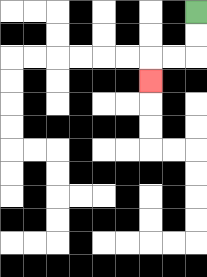{'start': '[8, 0]', 'end': '[6, 3]', 'path_directions': 'D,D,L,L,D', 'path_coordinates': '[[8, 0], [8, 1], [8, 2], [7, 2], [6, 2], [6, 3]]'}